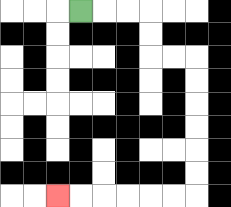{'start': '[3, 0]', 'end': '[2, 8]', 'path_directions': 'R,R,R,D,D,R,R,D,D,D,D,D,D,L,L,L,L,L,L', 'path_coordinates': '[[3, 0], [4, 0], [5, 0], [6, 0], [6, 1], [6, 2], [7, 2], [8, 2], [8, 3], [8, 4], [8, 5], [8, 6], [8, 7], [8, 8], [7, 8], [6, 8], [5, 8], [4, 8], [3, 8], [2, 8]]'}